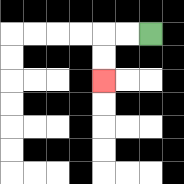{'start': '[6, 1]', 'end': '[4, 3]', 'path_directions': 'L,L,D,D', 'path_coordinates': '[[6, 1], [5, 1], [4, 1], [4, 2], [4, 3]]'}